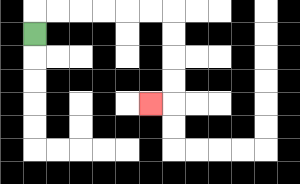{'start': '[1, 1]', 'end': '[6, 4]', 'path_directions': 'U,R,R,R,R,R,R,D,D,D,D,L', 'path_coordinates': '[[1, 1], [1, 0], [2, 0], [3, 0], [4, 0], [5, 0], [6, 0], [7, 0], [7, 1], [7, 2], [7, 3], [7, 4], [6, 4]]'}